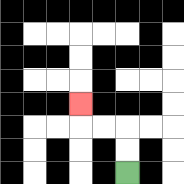{'start': '[5, 7]', 'end': '[3, 4]', 'path_directions': 'U,U,L,L,U', 'path_coordinates': '[[5, 7], [5, 6], [5, 5], [4, 5], [3, 5], [3, 4]]'}